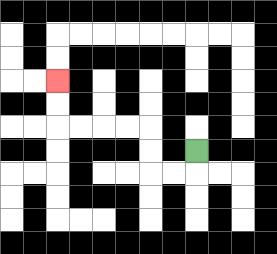{'start': '[8, 6]', 'end': '[2, 3]', 'path_directions': 'D,L,L,U,U,L,L,L,L,U,U', 'path_coordinates': '[[8, 6], [8, 7], [7, 7], [6, 7], [6, 6], [6, 5], [5, 5], [4, 5], [3, 5], [2, 5], [2, 4], [2, 3]]'}